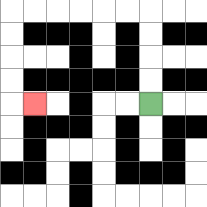{'start': '[6, 4]', 'end': '[1, 4]', 'path_directions': 'U,U,U,U,L,L,L,L,L,L,D,D,D,D,R', 'path_coordinates': '[[6, 4], [6, 3], [6, 2], [6, 1], [6, 0], [5, 0], [4, 0], [3, 0], [2, 0], [1, 0], [0, 0], [0, 1], [0, 2], [0, 3], [0, 4], [1, 4]]'}